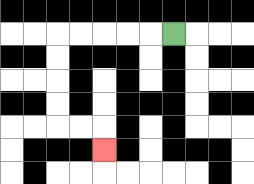{'start': '[7, 1]', 'end': '[4, 6]', 'path_directions': 'L,L,L,L,L,D,D,D,D,R,R,D', 'path_coordinates': '[[7, 1], [6, 1], [5, 1], [4, 1], [3, 1], [2, 1], [2, 2], [2, 3], [2, 4], [2, 5], [3, 5], [4, 5], [4, 6]]'}